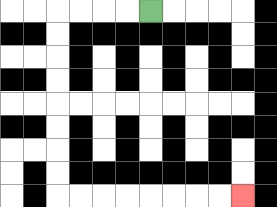{'start': '[6, 0]', 'end': '[10, 8]', 'path_directions': 'L,L,L,L,D,D,D,D,D,D,D,D,R,R,R,R,R,R,R,R', 'path_coordinates': '[[6, 0], [5, 0], [4, 0], [3, 0], [2, 0], [2, 1], [2, 2], [2, 3], [2, 4], [2, 5], [2, 6], [2, 7], [2, 8], [3, 8], [4, 8], [5, 8], [6, 8], [7, 8], [8, 8], [9, 8], [10, 8]]'}